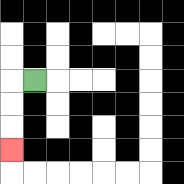{'start': '[1, 3]', 'end': '[0, 6]', 'path_directions': 'L,D,D,D', 'path_coordinates': '[[1, 3], [0, 3], [0, 4], [0, 5], [0, 6]]'}